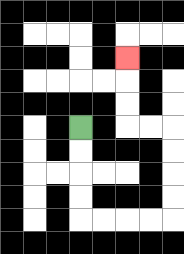{'start': '[3, 5]', 'end': '[5, 2]', 'path_directions': 'D,D,D,D,R,R,R,R,U,U,U,U,L,L,U,U,U', 'path_coordinates': '[[3, 5], [3, 6], [3, 7], [3, 8], [3, 9], [4, 9], [5, 9], [6, 9], [7, 9], [7, 8], [7, 7], [7, 6], [7, 5], [6, 5], [5, 5], [5, 4], [5, 3], [5, 2]]'}